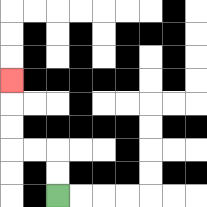{'start': '[2, 8]', 'end': '[0, 3]', 'path_directions': 'U,U,L,L,U,U,U', 'path_coordinates': '[[2, 8], [2, 7], [2, 6], [1, 6], [0, 6], [0, 5], [0, 4], [0, 3]]'}